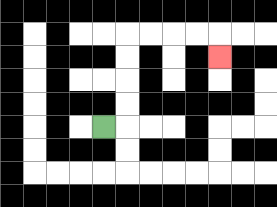{'start': '[4, 5]', 'end': '[9, 2]', 'path_directions': 'R,U,U,U,U,R,R,R,R,D', 'path_coordinates': '[[4, 5], [5, 5], [5, 4], [5, 3], [5, 2], [5, 1], [6, 1], [7, 1], [8, 1], [9, 1], [9, 2]]'}